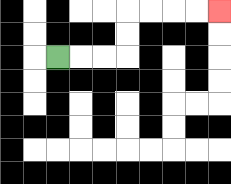{'start': '[2, 2]', 'end': '[9, 0]', 'path_directions': 'R,R,R,U,U,R,R,R,R', 'path_coordinates': '[[2, 2], [3, 2], [4, 2], [5, 2], [5, 1], [5, 0], [6, 0], [7, 0], [8, 0], [9, 0]]'}